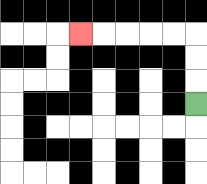{'start': '[8, 4]', 'end': '[3, 1]', 'path_directions': 'U,U,U,L,L,L,L,L', 'path_coordinates': '[[8, 4], [8, 3], [8, 2], [8, 1], [7, 1], [6, 1], [5, 1], [4, 1], [3, 1]]'}